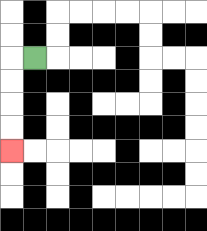{'start': '[1, 2]', 'end': '[0, 6]', 'path_directions': 'L,D,D,D,D', 'path_coordinates': '[[1, 2], [0, 2], [0, 3], [0, 4], [0, 5], [0, 6]]'}